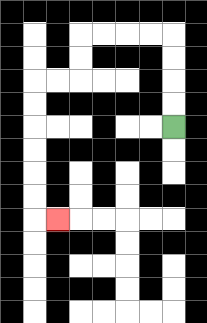{'start': '[7, 5]', 'end': '[2, 9]', 'path_directions': 'U,U,U,U,L,L,L,L,D,D,L,L,D,D,D,D,D,D,R', 'path_coordinates': '[[7, 5], [7, 4], [7, 3], [7, 2], [7, 1], [6, 1], [5, 1], [4, 1], [3, 1], [3, 2], [3, 3], [2, 3], [1, 3], [1, 4], [1, 5], [1, 6], [1, 7], [1, 8], [1, 9], [2, 9]]'}